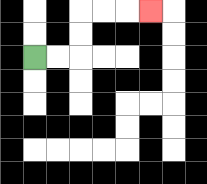{'start': '[1, 2]', 'end': '[6, 0]', 'path_directions': 'R,R,U,U,R,R,R', 'path_coordinates': '[[1, 2], [2, 2], [3, 2], [3, 1], [3, 0], [4, 0], [5, 0], [6, 0]]'}